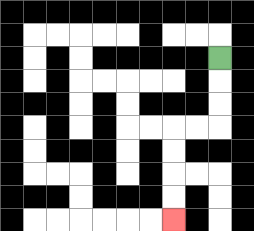{'start': '[9, 2]', 'end': '[7, 9]', 'path_directions': 'D,D,D,L,L,D,D,D,D', 'path_coordinates': '[[9, 2], [9, 3], [9, 4], [9, 5], [8, 5], [7, 5], [7, 6], [7, 7], [7, 8], [7, 9]]'}